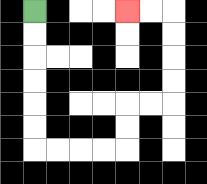{'start': '[1, 0]', 'end': '[5, 0]', 'path_directions': 'D,D,D,D,D,D,R,R,R,R,U,U,R,R,U,U,U,U,L,L', 'path_coordinates': '[[1, 0], [1, 1], [1, 2], [1, 3], [1, 4], [1, 5], [1, 6], [2, 6], [3, 6], [4, 6], [5, 6], [5, 5], [5, 4], [6, 4], [7, 4], [7, 3], [7, 2], [7, 1], [7, 0], [6, 0], [5, 0]]'}